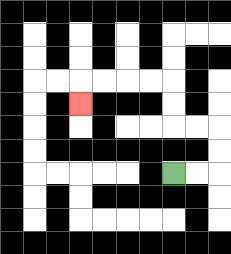{'start': '[7, 7]', 'end': '[3, 4]', 'path_directions': 'R,R,U,U,L,L,U,U,L,L,L,L,D', 'path_coordinates': '[[7, 7], [8, 7], [9, 7], [9, 6], [9, 5], [8, 5], [7, 5], [7, 4], [7, 3], [6, 3], [5, 3], [4, 3], [3, 3], [3, 4]]'}